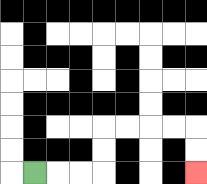{'start': '[1, 7]', 'end': '[8, 7]', 'path_directions': 'R,R,R,U,U,R,R,R,R,D,D', 'path_coordinates': '[[1, 7], [2, 7], [3, 7], [4, 7], [4, 6], [4, 5], [5, 5], [6, 5], [7, 5], [8, 5], [8, 6], [8, 7]]'}